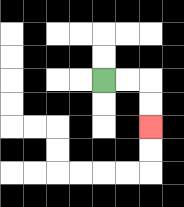{'start': '[4, 3]', 'end': '[6, 5]', 'path_directions': 'R,R,D,D', 'path_coordinates': '[[4, 3], [5, 3], [6, 3], [6, 4], [6, 5]]'}